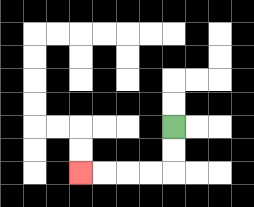{'start': '[7, 5]', 'end': '[3, 7]', 'path_directions': 'D,D,L,L,L,L', 'path_coordinates': '[[7, 5], [7, 6], [7, 7], [6, 7], [5, 7], [4, 7], [3, 7]]'}